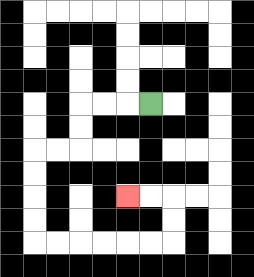{'start': '[6, 4]', 'end': '[5, 8]', 'path_directions': 'L,L,L,D,D,L,L,D,D,D,D,R,R,R,R,R,R,U,U,L,L', 'path_coordinates': '[[6, 4], [5, 4], [4, 4], [3, 4], [3, 5], [3, 6], [2, 6], [1, 6], [1, 7], [1, 8], [1, 9], [1, 10], [2, 10], [3, 10], [4, 10], [5, 10], [6, 10], [7, 10], [7, 9], [7, 8], [6, 8], [5, 8]]'}